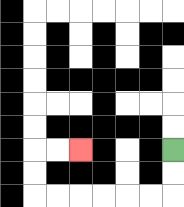{'start': '[7, 6]', 'end': '[3, 6]', 'path_directions': 'D,D,L,L,L,L,L,L,U,U,R,R', 'path_coordinates': '[[7, 6], [7, 7], [7, 8], [6, 8], [5, 8], [4, 8], [3, 8], [2, 8], [1, 8], [1, 7], [1, 6], [2, 6], [3, 6]]'}